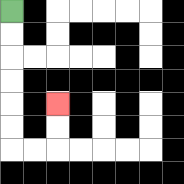{'start': '[0, 0]', 'end': '[2, 4]', 'path_directions': 'D,D,D,D,D,D,R,R,U,U', 'path_coordinates': '[[0, 0], [0, 1], [0, 2], [0, 3], [0, 4], [0, 5], [0, 6], [1, 6], [2, 6], [2, 5], [2, 4]]'}